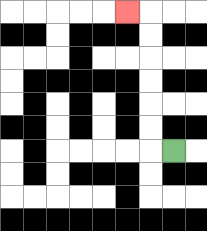{'start': '[7, 6]', 'end': '[5, 0]', 'path_directions': 'L,U,U,U,U,U,U,L', 'path_coordinates': '[[7, 6], [6, 6], [6, 5], [6, 4], [6, 3], [6, 2], [6, 1], [6, 0], [5, 0]]'}